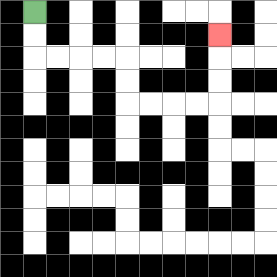{'start': '[1, 0]', 'end': '[9, 1]', 'path_directions': 'D,D,R,R,R,R,D,D,R,R,R,R,U,U,U', 'path_coordinates': '[[1, 0], [1, 1], [1, 2], [2, 2], [3, 2], [4, 2], [5, 2], [5, 3], [5, 4], [6, 4], [7, 4], [8, 4], [9, 4], [9, 3], [9, 2], [9, 1]]'}